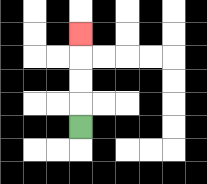{'start': '[3, 5]', 'end': '[3, 1]', 'path_directions': 'U,U,U,U', 'path_coordinates': '[[3, 5], [3, 4], [3, 3], [3, 2], [3, 1]]'}